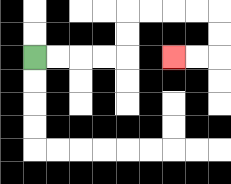{'start': '[1, 2]', 'end': '[7, 2]', 'path_directions': 'R,R,R,R,U,U,R,R,R,R,D,D,L,L', 'path_coordinates': '[[1, 2], [2, 2], [3, 2], [4, 2], [5, 2], [5, 1], [5, 0], [6, 0], [7, 0], [8, 0], [9, 0], [9, 1], [9, 2], [8, 2], [7, 2]]'}